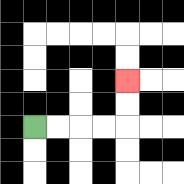{'start': '[1, 5]', 'end': '[5, 3]', 'path_directions': 'R,R,R,R,U,U', 'path_coordinates': '[[1, 5], [2, 5], [3, 5], [4, 5], [5, 5], [5, 4], [5, 3]]'}